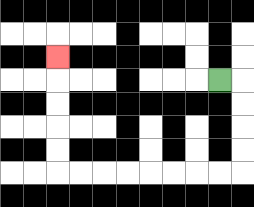{'start': '[9, 3]', 'end': '[2, 2]', 'path_directions': 'R,D,D,D,D,L,L,L,L,L,L,L,L,U,U,U,U,U', 'path_coordinates': '[[9, 3], [10, 3], [10, 4], [10, 5], [10, 6], [10, 7], [9, 7], [8, 7], [7, 7], [6, 7], [5, 7], [4, 7], [3, 7], [2, 7], [2, 6], [2, 5], [2, 4], [2, 3], [2, 2]]'}